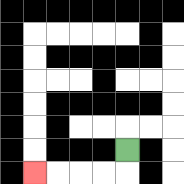{'start': '[5, 6]', 'end': '[1, 7]', 'path_directions': 'D,L,L,L,L', 'path_coordinates': '[[5, 6], [5, 7], [4, 7], [3, 7], [2, 7], [1, 7]]'}